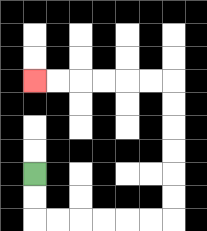{'start': '[1, 7]', 'end': '[1, 3]', 'path_directions': 'D,D,R,R,R,R,R,R,U,U,U,U,U,U,L,L,L,L,L,L', 'path_coordinates': '[[1, 7], [1, 8], [1, 9], [2, 9], [3, 9], [4, 9], [5, 9], [6, 9], [7, 9], [7, 8], [7, 7], [7, 6], [7, 5], [7, 4], [7, 3], [6, 3], [5, 3], [4, 3], [3, 3], [2, 3], [1, 3]]'}